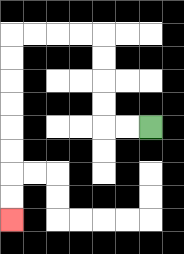{'start': '[6, 5]', 'end': '[0, 9]', 'path_directions': 'L,L,U,U,U,U,L,L,L,L,D,D,D,D,D,D,D,D', 'path_coordinates': '[[6, 5], [5, 5], [4, 5], [4, 4], [4, 3], [4, 2], [4, 1], [3, 1], [2, 1], [1, 1], [0, 1], [0, 2], [0, 3], [0, 4], [0, 5], [0, 6], [0, 7], [0, 8], [0, 9]]'}